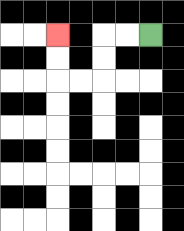{'start': '[6, 1]', 'end': '[2, 1]', 'path_directions': 'L,L,D,D,L,L,U,U', 'path_coordinates': '[[6, 1], [5, 1], [4, 1], [4, 2], [4, 3], [3, 3], [2, 3], [2, 2], [2, 1]]'}